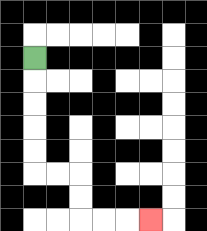{'start': '[1, 2]', 'end': '[6, 9]', 'path_directions': 'D,D,D,D,D,R,R,D,D,R,R,R', 'path_coordinates': '[[1, 2], [1, 3], [1, 4], [1, 5], [1, 6], [1, 7], [2, 7], [3, 7], [3, 8], [3, 9], [4, 9], [5, 9], [6, 9]]'}